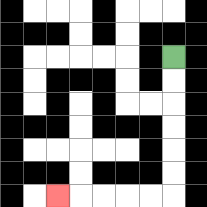{'start': '[7, 2]', 'end': '[2, 8]', 'path_directions': 'D,D,D,D,D,D,L,L,L,L,L', 'path_coordinates': '[[7, 2], [7, 3], [7, 4], [7, 5], [7, 6], [7, 7], [7, 8], [6, 8], [5, 8], [4, 8], [3, 8], [2, 8]]'}